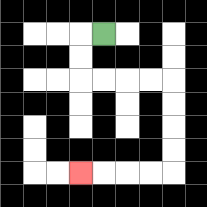{'start': '[4, 1]', 'end': '[3, 7]', 'path_directions': 'L,D,D,R,R,R,R,D,D,D,D,L,L,L,L', 'path_coordinates': '[[4, 1], [3, 1], [3, 2], [3, 3], [4, 3], [5, 3], [6, 3], [7, 3], [7, 4], [7, 5], [7, 6], [7, 7], [6, 7], [5, 7], [4, 7], [3, 7]]'}